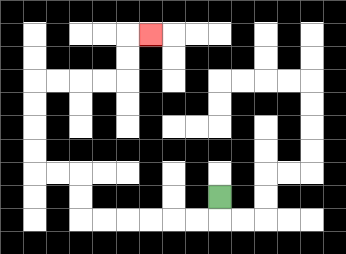{'start': '[9, 8]', 'end': '[6, 1]', 'path_directions': 'D,L,L,L,L,L,L,U,U,L,L,U,U,U,U,R,R,R,R,U,U,R', 'path_coordinates': '[[9, 8], [9, 9], [8, 9], [7, 9], [6, 9], [5, 9], [4, 9], [3, 9], [3, 8], [3, 7], [2, 7], [1, 7], [1, 6], [1, 5], [1, 4], [1, 3], [2, 3], [3, 3], [4, 3], [5, 3], [5, 2], [5, 1], [6, 1]]'}